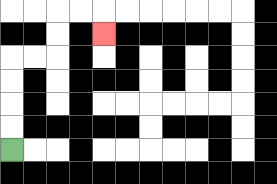{'start': '[0, 6]', 'end': '[4, 1]', 'path_directions': 'U,U,U,U,R,R,U,U,R,R,D', 'path_coordinates': '[[0, 6], [0, 5], [0, 4], [0, 3], [0, 2], [1, 2], [2, 2], [2, 1], [2, 0], [3, 0], [4, 0], [4, 1]]'}